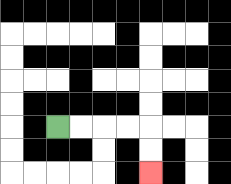{'start': '[2, 5]', 'end': '[6, 7]', 'path_directions': 'R,R,R,R,D,D', 'path_coordinates': '[[2, 5], [3, 5], [4, 5], [5, 5], [6, 5], [6, 6], [6, 7]]'}